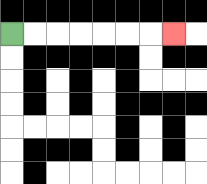{'start': '[0, 1]', 'end': '[7, 1]', 'path_directions': 'R,R,R,R,R,R,R', 'path_coordinates': '[[0, 1], [1, 1], [2, 1], [3, 1], [4, 1], [5, 1], [6, 1], [7, 1]]'}